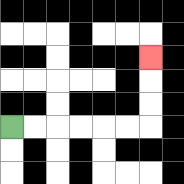{'start': '[0, 5]', 'end': '[6, 2]', 'path_directions': 'R,R,R,R,R,R,U,U,U', 'path_coordinates': '[[0, 5], [1, 5], [2, 5], [3, 5], [4, 5], [5, 5], [6, 5], [6, 4], [6, 3], [6, 2]]'}